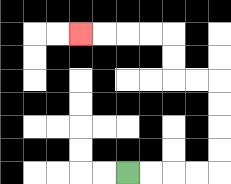{'start': '[5, 7]', 'end': '[3, 1]', 'path_directions': 'R,R,R,R,U,U,U,U,L,L,U,U,L,L,L,L', 'path_coordinates': '[[5, 7], [6, 7], [7, 7], [8, 7], [9, 7], [9, 6], [9, 5], [9, 4], [9, 3], [8, 3], [7, 3], [7, 2], [7, 1], [6, 1], [5, 1], [4, 1], [3, 1]]'}